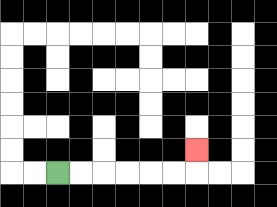{'start': '[2, 7]', 'end': '[8, 6]', 'path_directions': 'R,R,R,R,R,R,U', 'path_coordinates': '[[2, 7], [3, 7], [4, 7], [5, 7], [6, 7], [7, 7], [8, 7], [8, 6]]'}